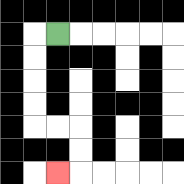{'start': '[2, 1]', 'end': '[2, 7]', 'path_directions': 'L,D,D,D,D,R,R,D,D,L', 'path_coordinates': '[[2, 1], [1, 1], [1, 2], [1, 3], [1, 4], [1, 5], [2, 5], [3, 5], [3, 6], [3, 7], [2, 7]]'}